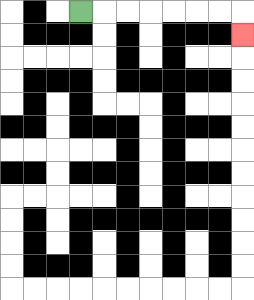{'start': '[3, 0]', 'end': '[10, 1]', 'path_directions': 'R,R,R,R,R,R,R,D', 'path_coordinates': '[[3, 0], [4, 0], [5, 0], [6, 0], [7, 0], [8, 0], [9, 0], [10, 0], [10, 1]]'}